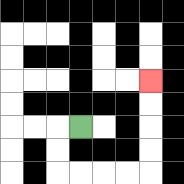{'start': '[3, 5]', 'end': '[6, 3]', 'path_directions': 'L,D,D,R,R,R,R,U,U,U,U', 'path_coordinates': '[[3, 5], [2, 5], [2, 6], [2, 7], [3, 7], [4, 7], [5, 7], [6, 7], [6, 6], [6, 5], [6, 4], [6, 3]]'}